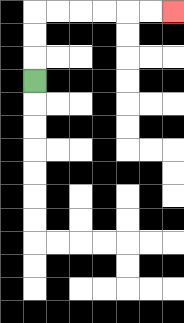{'start': '[1, 3]', 'end': '[7, 0]', 'path_directions': 'U,U,U,R,R,R,R,R,R', 'path_coordinates': '[[1, 3], [1, 2], [1, 1], [1, 0], [2, 0], [3, 0], [4, 0], [5, 0], [6, 0], [7, 0]]'}